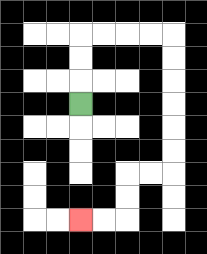{'start': '[3, 4]', 'end': '[3, 9]', 'path_directions': 'U,U,U,R,R,R,R,D,D,D,D,D,D,L,L,D,D,L,L', 'path_coordinates': '[[3, 4], [3, 3], [3, 2], [3, 1], [4, 1], [5, 1], [6, 1], [7, 1], [7, 2], [7, 3], [7, 4], [7, 5], [7, 6], [7, 7], [6, 7], [5, 7], [5, 8], [5, 9], [4, 9], [3, 9]]'}